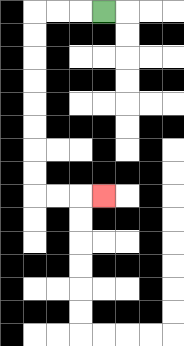{'start': '[4, 0]', 'end': '[4, 8]', 'path_directions': 'L,L,L,D,D,D,D,D,D,D,D,R,R,R', 'path_coordinates': '[[4, 0], [3, 0], [2, 0], [1, 0], [1, 1], [1, 2], [1, 3], [1, 4], [1, 5], [1, 6], [1, 7], [1, 8], [2, 8], [3, 8], [4, 8]]'}